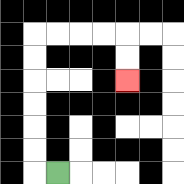{'start': '[2, 7]', 'end': '[5, 3]', 'path_directions': 'L,U,U,U,U,U,U,R,R,R,R,D,D', 'path_coordinates': '[[2, 7], [1, 7], [1, 6], [1, 5], [1, 4], [1, 3], [1, 2], [1, 1], [2, 1], [3, 1], [4, 1], [5, 1], [5, 2], [5, 3]]'}